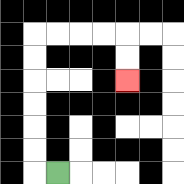{'start': '[2, 7]', 'end': '[5, 3]', 'path_directions': 'L,U,U,U,U,U,U,R,R,R,R,D,D', 'path_coordinates': '[[2, 7], [1, 7], [1, 6], [1, 5], [1, 4], [1, 3], [1, 2], [1, 1], [2, 1], [3, 1], [4, 1], [5, 1], [5, 2], [5, 3]]'}